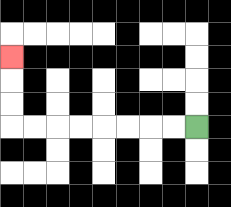{'start': '[8, 5]', 'end': '[0, 2]', 'path_directions': 'L,L,L,L,L,L,L,L,U,U,U', 'path_coordinates': '[[8, 5], [7, 5], [6, 5], [5, 5], [4, 5], [3, 5], [2, 5], [1, 5], [0, 5], [0, 4], [0, 3], [0, 2]]'}